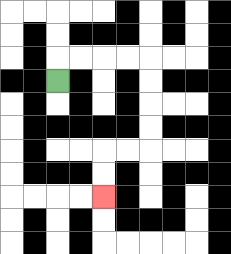{'start': '[2, 3]', 'end': '[4, 8]', 'path_directions': 'U,R,R,R,R,D,D,D,D,L,L,D,D', 'path_coordinates': '[[2, 3], [2, 2], [3, 2], [4, 2], [5, 2], [6, 2], [6, 3], [6, 4], [6, 5], [6, 6], [5, 6], [4, 6], [4, 7], [4, 8]]'}